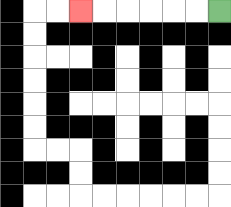{'start': '[9, 0]', 'end': '[3, 0]', 'path_directions': 'L,L,L,L,L,L', 'path_coordinates': '[[9, 0], [8, 0], [7, 0], [6, 0], [5, 0], [4, 0], [3, 0]]'}